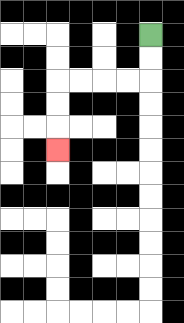{'start': '[6, 1]', 'end': '[2, 6]', 'path_directions': 'D,D,L,L,L,L,D,D,D', 'path_coordinates': '[[6, 1], [6, 2], [6, 3], [5, 3], [4, 3], [3, 3], [2, 3], [2, 4], [2, 5], [2, 6]]'}